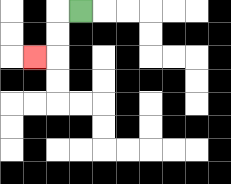{'start': '[3, 0]', 'end': '[1, 2]', 'path_directions': 'L,D,D,L', 'path_coordinates': '[[3, 0], [2, 0], [2, 1], [2, 2], [1, 2]]'}